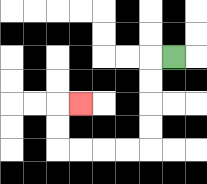{'start': '[7, 2]', 'end': '[3, 4]', 'path_directions': 'L,D,D,D,D,L,L,L,L,U,U,R', 'path_coordinates': '[[7, 2], [6, 2], [6, 3], [6, 4], [6, 5], [6, 6], [5, 6], [4, 6], [3, 6], [2, 6], [2, 5], [2, 4], [3, 4]]'}